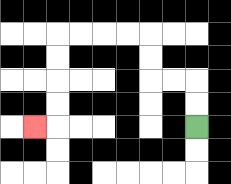{'start': '[8, 5]', 'end': '[1, 5]', 'path_directions': 'U,U,L,L,U,U,L,L,L,L,D,D,D,D,L', 'path_coordinates': '[[8, 5], [8, 4], [8, 3], [7, 3], [6, 3], [6, 2], [6, 1], [5, 1], [4, 1], [3, 1], [2, 1], [2, 2], [2, 3], [2, 4], [2, 5], [1, 5]]'}